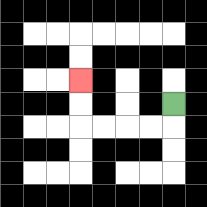{'start': '[7, 4]', 'end': '[3, 3]', 'path_directions': 'D,L,L,L,L,U,U', 'path_coordinates': '[[7, 4], [7, 5], [6, 5], [5, 5], [4, 5], [3, 5], [3, 4], [3, 3]]'}